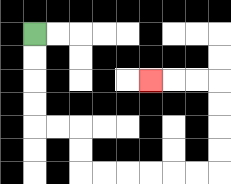{'start': '[1, 1]', 'end': '[6, 3]', 'path_directions': 'D,D,D,D,R,R,D,D,R,R,R,R,R,R,U,U,U,U,L,L,L', 'path_coordinates': '[[1, 1], [1, 2], [1, 3], [1, 4], [1, 5], [2, 5], [3, 5], [3, 6], [3, 7], [4, 7], [5, 7], [6, 7], [7, 7], [8, 7], [9, 7], [9, 6], [9, 5], [9, 4], [9, 3], [8, 3], [7, 3], [6, 3]]'}